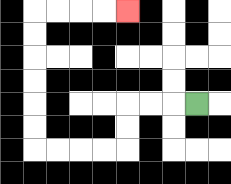{'start': '[8, 4]', 'end': '[5, 0]', 'path_directions': 'L,L,L,D,D,L,L,L,L,U,U,U,U,U,U,R,R,R,R', 'path_coordinates': '[[8, 4], [7, 4], [6, 4], [5, 4], [5, 5], [5, 6], [4, 6], [3, 6], [2, 6], [1, 6], [1, 5], [1, 4], [1, 3], [1, 2], [1, 1], [1, 0], [2, 0], [3, 0], [4, 0], [5, 0]]'}